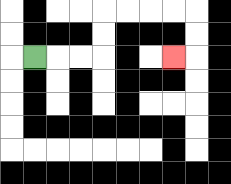{'start': '[1, 2]', 'end': '[7, 2]', 'path_directions': 'R,R,R,U,U,R,R,R,R,D,D,L', 'path_coordinates': '[[1, 2], [2, 2], [3, 2], [4, 2], [4, 1], [4, 0], [5, 0], [6, 0], [7, 0], [8, 0], [8, 1], [8, 2], [7, 2]]'}